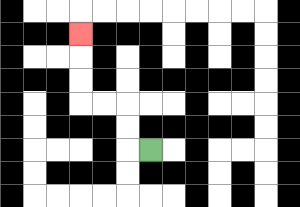{'start': '[6, 6]', 'end': '[3, 1]', 'path_directions': 'L,U,U,L,L,U,U,U', 'path_coordinates': '[[6, 6], [5, 6], [5, 5], [5, 4], [4, 4], [3, 4], [3, 3], [3, 2], [3, 1]]'}